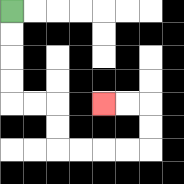{'start': '[0, 0]', 'end': '[4, 4]', 'path_directions': 'D,D,D,D,R,R,D,D,R,R,R,R,U,U,L,L', 'path_coordinates': '[[0, 0], [0, 1], [0, 2], [0, 3], [0, 4], [1, 4], [2, 4], [2, 5], [2, 6], [3, 6], [4, 6], [5, 6], [6, 6], [6, 5], [6, 4], [5, 4], [4, 4]]'}